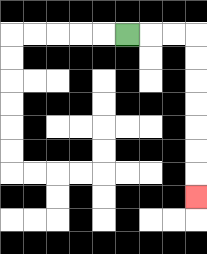{'start': '[5, 1]', 'end': '[8, 8]', 'path_directions': 'R,R,R,D,D,D,D,D,D,D', 'path_coordinates': '[[5, 1], [6, 1], [7, 1], [8, 1], [8, 2], [8, 3], [8, 4], [8, 5], [8, 6], [8, 7], [8, 8]]'}